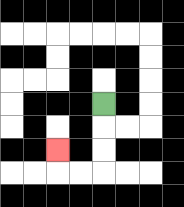{'start': '[4, 4]', 'end': '[2, 6]', 'path_directions': 'D,D,D,L,L,U', 'path_coordinates': '[[4, 4], [4, 5], [4, 6], [4, 7], [3, 7], [2, 7], [2, 6]]'}